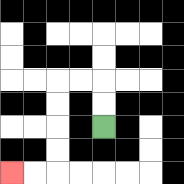{'start': '[4, 5]', 'end': '[0, 7]', 'path_directions': 'U,U,L,L,D,D,D,D,L,L', 'path_coordinates': '[[4, 5], [4, 4], [4, 3], [3, 3], [2, 3], [2, 4], [2, 5], [2, 6], [2, 7], [1, 7], [0, 7]]'}